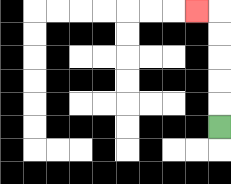{'start': '[9, 5]', 'end': '[8, 0]', 'path_directions': 'U,U,U,U,U,L', 'path_coordinates': '[[9, 5], [9, 4], [9, 3], [9, 2], [9, 1], [9, 0], [8, 0]]'}